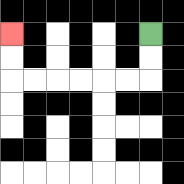{'start': '[6, 1]', 'end': '[0, 1]', 'path_directions': 'D,D,L,L,L,L,L,L,U,U', 'path_coordinates': '[[6, 1], [6, 2], [6, 3], [5, 3], [4, 3], [3, 3], [2, 3], [1, 3], [0, 3], [0, 2], [0, 1]]'}